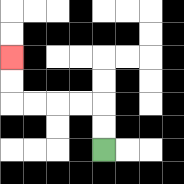{'start': '[4, 6]', 'end': '[0, 2]', 'path_directions': 'U,U,L,L,L,L,U,U', 'path_coordinates': '[[4, 6], [4, 5], [4, 4], [3, 4], [2, 4], [1, 4], [0, 4], [0, 3], [0, 2]]'}